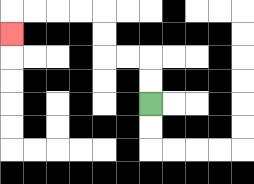{'start': '[6, 4]', 'end': '[0, 1]', 'path_directions': 'U,U,L,L,U,U,L,L,L,L,D', 'path_coordinates': '[[6, 4], [6, 3], [6, 2], [5, 2], [4, 2], [4, 1], [4, 0], [3, 0], [2, 0], [1, 0], [0, 0], [0, 1]]'}